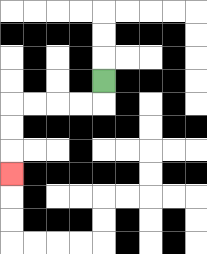{'start': '[4, 3]', 'end': '[0, 7]', 'path_directions': 'D,L,L,L,L,D,D,D', 'path_coordinates': '[[4, 3], [4, 4], [3, 4], [2, 4], [1, 4], [0, 4], [0, 5], [0, 6], [0, 7]]'}